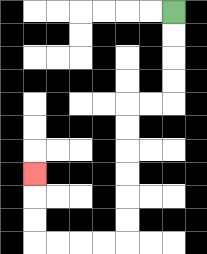{'start': '[7, 0]', 'end': '[1, 7]', 'path_directions': 'D,D,D,D,L,L,D,D,D,D,D,D,L,L,L,L,U,U,U', 'path_coordinates': '[[7, 0], [7, 1], [7, 2], [7, 3], [7, 4], [6, 4], [5, 4], [5, 5], [5, 6], [5, 7], [5, 8], [5, 9], [5, 10], [4, 10], [3, 10], [2, 10], [1, 10], [1, 9], [1, 8], [1, 7]]'}